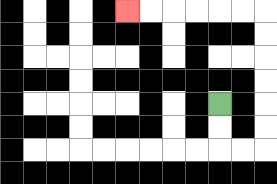{'start': '[9, 4]', 'end': '[5, 0]', 'path_directions': 'D,D,R,R,U,U,U,U,U,U,L,L,L,L,L,L', 'path_coordinates': '[[9, 4], [9, 5], [9, 6], [10, 6], [11, 6], [11, 5], [11, 4], [11, 3], [11, 2], [11, 1], [11, 0], [10, 0], [9, 0], [8, 0], [7, 0], [6, 0], [5, 0]]'}